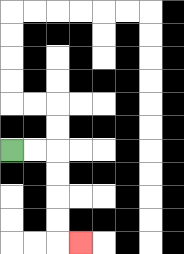{'start': '[0, 6]', 'end': '[3, 10]', 'path_directions': 'R,R,D,D,D,D,R', 'path_coordinates': '[[0, 6], [1, 6], [2, 6], [2, 7], [2, 8], [2, 9], [2, 10], [3, 10]]'}